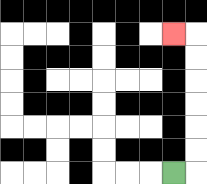{'start': '[7, 7]', 'end': '[7, 1]', 'path_directions': 'R,U,U,U,U,U,U,L', 'path_coordinates': '[[7, 7], [8, 7], [8, 6], [8, 5], [8, 4], [8, 3], [8, 2], [8, 1], [7, 1]]'}